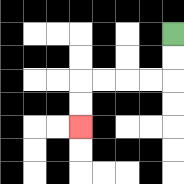{'start': '[7, 1]', 'end': '[3, 5]', 'path_directions': 'D,D,L,L,L,L,D,D', 'path_coordinates': '[[7, 1], [7, 2], [7, 3], [6, 3], [5, 3], [4, 3], [3, 3], [3, 4], [3, 5]]'}